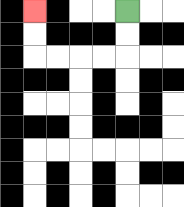{'start': '[5, 0]', 'end': '[1, 0]', 'path_directions': 'D,D,L,L,L,L,U,U', 'path_coordinates': '[[5, 0], [5, 1], [5, 2], [4, 2], [3, 2], [2, 2], [1, 2], [1, 1], [1, 0]]'}